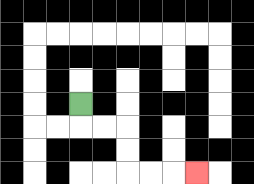{'start': '[3, 4]', 'end': '[8, 7]', 'path_directions': 'D,R,R,D,D,R,R,R', 'path_coordinates': '[[3, 4], [3, 5], [4, 5], [5, 5], [5, 6], [5, 7], [6, 7], [7, 7], [8, 7]]'}